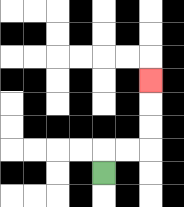{'start': '[4, 7]', 'end': '[6, 3]', 'path_directions': 'U,R,R,U,U,U', 'path_coordinates': '[[4, 7], [4, 6], [5, 6], [6, 6], [6, 5], [6, 4], [6, 3]]'}